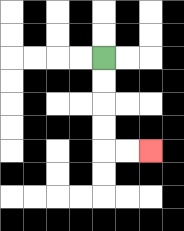{'start': '[4, 2]', 'end': '[6, 6]', 'path_directions': 'D,D,D,D,R,R', 'path_coordinates': '[[4, 2], [4, 3], [4, 4], [4, 5], [4, 6], [5, 6], [6, 6]]'}